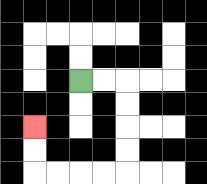{'start': '[3, 3]', 'end': '[1, 5]', 'path_directions': 'R,R,D,D,D,D,L,L,L,L,U,U', 'path_coordinates': '[[3, 3], [4, 3], [5, 3], [5, 4], [5, 5], [5, 6], [5, 7], [4, 7], [3, 7], [2, 7], [1, 7], [1, 6], [1, 5]]'}